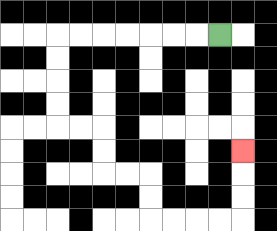{'start': '[9, 1]', 'end': '[10, 6]', 'path_directions': 'L,L,L,L,L,L,L,D,D,D,D,R,R,D,D,R,R,D,D,R,R,R,R,U,U,U', 'path_coordinates': '[[9, 1], [8, 1], [7, 1], [6, 1], [5, 1], [4, 1], [3, 1], [2, 1], [2, 2], [2, 3], [2, 4], [2, 5], [3, 5], [4, 5], [4, 6], [4, 7], [5, 7], [6, 7], [6, 8], [6, 9], [7, 9], [8, 9], [9, 9], [10, 9], [10, 8], [10, 7], [10, 6]]'}